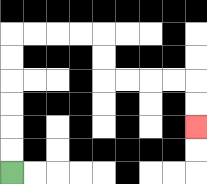{'start': '[0, 7]', 'end': '[8, 5]', 'path_directions': 'U,U,U,U,U,U,R,R,R,R,D,D,R,R,R,R,D,D', 'path_coordinates': '[[0, 7], [0, 6], [0, 5], [0, 4], [0, 3], [0, 2], [0, 1], [1, 1], [2, 1], [3, 1], [4, 1], [4, 2], [4, 3], [5, 3], [6, 3], [7, 3], [8, 3], [8, 4], [8, 5]]'}